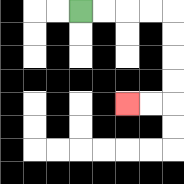{'start': '[3, 0]', 'end': '[5, 4]', 'path_directions': 'R,R,R,R,D,D,D,D,L,L', 'path_coordinates': '[[3, 0], [4, 0], [5, 0], [6, 0], [7, 0], [7, 1], [7, 2], [7, 3], [7, 4], [6, 4], [5, 4]]'}